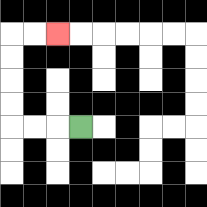{'start': '[3, 5]', 'end': '[2, 1]', 'path_directions': 'L,L,L,U,U,U,U,R,R', 'path_coordinates': '[[3, 5], [2, 5], [1, 5], [0, 5], [0, 4], [0, 3], [0, 2], [0, 1], [1, 1], [2, 1]]'}